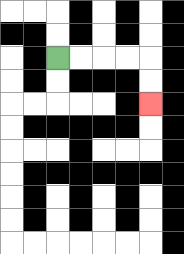{'start': '[2, 2]', 'end': '[6, 4]', 'path_directions': 'R,R,R,R,D,D', 'path_coordinates': '[[2, 2], [3, 2], [4, 2], [5, 2], [6, 2], [6, 3], [6, 4]]'}